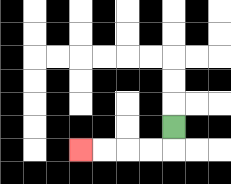{'start': '[7, 5]', 'end': '[3, 6]', 'path_directions': 'D,L,L,L,L', 'path_coordinates': '[[7, 5], [7, 6], [6, 6], [5, 6], [4, 6], [3, 6]]'}